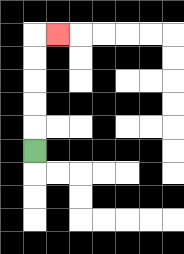{'start': '[1, 6]', 'end': '[2, 1]', 'path_directions': 'U,U,U,U,U,R', 'path_coordinates': '[[1, 6], [1, 5], [1, 4], [1, 3], [1, 2], [1, 1], [2, 1]]'}